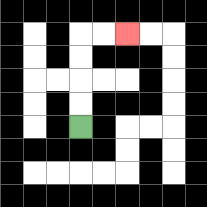{'start': '[3, 5]', 'end': '[5, 1]', 'path_directions': 'U,U,U,U,R,R', 'path_coordinates': '[[3, 5], [3, 4], [3, 3], [3, 2], [3, 1], [4, 1], [5, 1]]'}